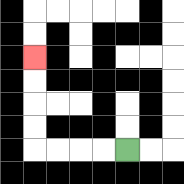{'start': '[5, 6]', 'end': '[1, 2]', 'path_directions': 'L,L,L,L,U,U,U,U', 'path_coordinates': '[[5, 6], [4, 6], [3, 6], [2, 6], [1, 6], [1, 5], [1, 4], [1, 3], [1, 2]]'}